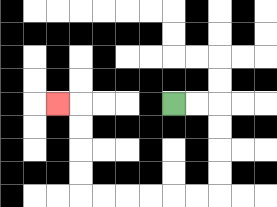{'start': '[7, 4]', 'end': '[2, 4]', 'path_directions': 'R,R,D,D,D,D,L,L,L,L,L,L,U,U,U,U,L', 'path_coordinates': '[[7, 4], [8, 4], [9, 4], [9, 5], [9, 6], [9, 7], [9, 8], [8, 8], [7, 8], [6, 8], [5, 8], [4, 8], [3, 8], [3, 7], [3, 6], [3, 5], [3, 4], [2, 4]]'}